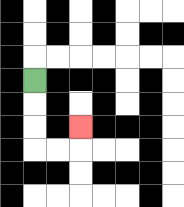{'start': '[1, 3]', 'end': '[3, 5]', 'path_directions': 'D,D,D,R,R,U', 'path_coordinates': '[[1, 3], [1, 4], [1, 5], [1, 6], [2, 6], [3, 6], [3, 5]]'}